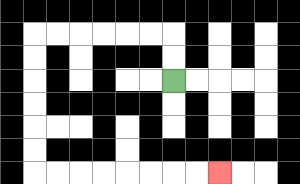{'start': '[7, 3]', 'end': '[9, 7]', 'path_directions': 'U,U,L,L,L,L,L,L,D,D,D,D,D,D,R,R,R,R,R,R,R,R', 'path_coordinates': '[[7, 3], [7, 2], [7, 1], [6, 1], [5, 1], [4, 1], [3, 1], [2, 1], [1, 1], [1, 2], [1, 3], [1, 4], [1, 5], [1, 6], [1, 7], [2, 7], [3, 7], [4, 7], [5, 7], [6, 7], [7, 7], [8, 7], [9, 7]]'}